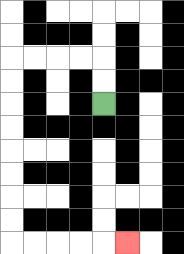{'start': '[4, 4]', 'end': '[5, 10]', 'path_directions': 'U,U,L,L,L,L,D,D,D,D,D,D,D,D,R,R,R,R,R', 'path_coordinates': '[[4, 4], [4, 3], [4, 2], [3, 2], [2, 2], [1, 2], [0, 2], [0, 3], [0, 4], [0, 5], [0, 6], [0, 7], [0, 8], [0, 9], [0, 10], [1, 10], [2, 10], [3, 10], [4, 10], [5, 10]]'}